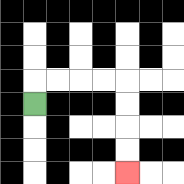{'start': '[1, 4]', 'end': '[5, 7]', 'path_directions': 'U,R,R,R,R,D,D,D,D', 'path_coordinates': '[[1, 4], [1, 3], [2, 3], [3, 3], [4, 3], [5, 3], [5, 4], [5, 5], [5, 6], [5, 7]]'}